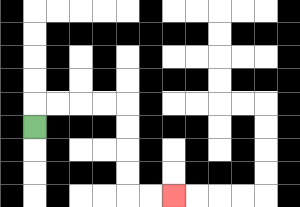{'start': '[1, 5]', 'end': '[7, 8]', 'path_directions': 'U,R,R,R,R,D,D,D,D,R,R', 'path_coordinates': '[[1, 5], [1, 4], [2, 4], [3, 4], [4, 4], [5, 4], [5, 5], [5, 6], [5, 7], [5, 8], [6, 8], [7, 8]]'}